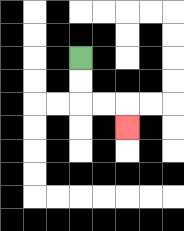{'start': '[3, 2]', 'end': '[5, 5]', 'path_directions': 'D,D,R,R,D', 'path_coordinates': '[[3, 2], [3, 3], [3, 4], [4, 4], [5, 4], [5, 5]]'}